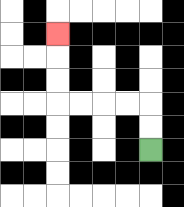{'start': '[6, 6]', 'end': '[2, 1]', 'path_directions': 'U,U,L,L,L,L,U,U,U', 'path_coordinates': '[[6, 6], [6, 5], [6, 4], [5, 4], [4, 4], [3, 4], [2, 4], [2, 3], [2, 2], [2, 1]]'}